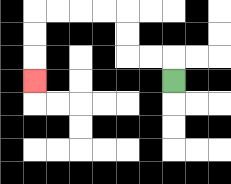{'start': '[7, 3]', 'end': '[1, 3]', 'path_directions': 'U,L,L,U,U,L,L,L,L,D,D,D', 'path_coordinates': '[[7, 3], [7, 2], [6, 2], [5, 2], [5, 1], [5, 0], [4, 0], [3, 0], [2, 0], [1, 0], [1, 1], [1, 2], [1, 3]]'}